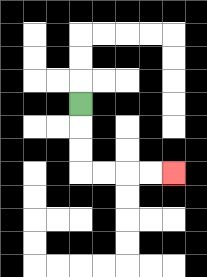{'start': '[3, 4]', 'end': '[7, 7]', 'path_directions': 'D,D,D,R,R,R,R', 'path_coordinates': '[[3, 4], [3, 5], [3, 6], [3, 7], [4, 7], [5, 7], [6, 7], [7, 7]]'}